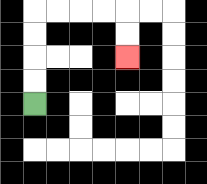{'start': '[1, 4]', 'end': '[5, 2]', 'path_directions': 'U,U,U,U,R,R,R,R,D,D', 'path_coordinates': '[[1, 4], [1, 3], [1, 2], [1, 1], [1, 0], [2, 0], [3, 0], [4, 0], [5, 0], [5, 1], [5, 2]]'}